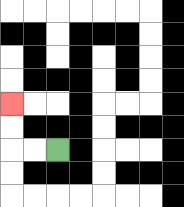{'start': '[2, 6]', 'end': '[0, 4]', 'path_directions': 'L,L,U,U', 'path_coordinates': '[[2, 6], [1, 6], [0, 6], [0, 5], [0, 4]]'}